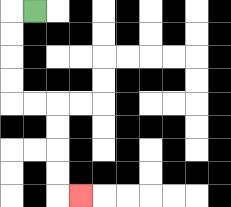{'start': '[1, 0]', 'end': '[3, 8]', 'path_directions': 'L,D,D,D,D,R,R,D,D,D,D,R', 'path_coordinates': '[[1, 0], [0, 0], [0, 1], [0, 2], [0, 3], [0, 4], [1, 4], [2, 4], [2, 5], [2, 6], [2, 7], [2, 8], [3, 8]]'}